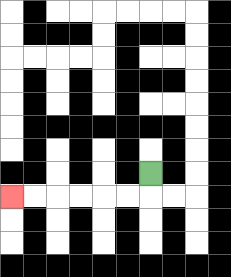{'start': '[6, 7]', 'end': '[0, 8]', 'path_directions': 'D,L,L,L,L,L,L', 'path_coordinates': '[[6, 7], [6, 8], [5, 8], [4, 8], [3, 8], [2, 8], [1, 8], [0, 8]]'}